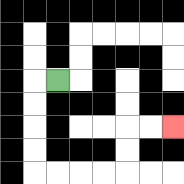{'start': '[2, 3]', 'end': '[7, 5]', 'path_directions': 'L,D,D,D,D,R,R,R,R,U,U,R,R', 'path_coordinates': '[[2, 3], [1, 3], [1, 4], [1, 5], [1, 6], [1, 7], [2, 7], [3, 7], [4, 7], [5, 7], [5, 6], [5, 5], [6, 5], [7, 5]]'}